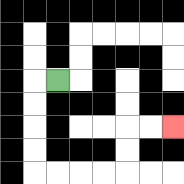{'start': '[2, 3]', 'end': '[7, 5]', 'path_directions': 'L,D,D,D,D,R,R,R,R,U,U,R,R', 'path_coordinates': '[[2, 3], [1, 3], [1, 4], [1, 5], [1, 6], [1, 7], [2, 7], [3, 7], [4, 7], [5, 7], [5, 6], [5, 5], [6, 5], [7, 5]]'}